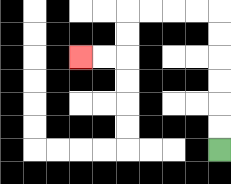{'start': '[9, 6]', 'end': '[3, 2]', 'path_directions': 'U,U,U,U,U,U,L,L,L,L,D,D,L,L', 'path_coordinates': '[[9, 6], [9, 5], [9, 4], [9, 3], [9, 2], [9, 1], [9, 0], [8, 0], [7, 0], [6, 0], [5, 0], [5, 1], [5, 2], [4, 2], [3, 2]]'}